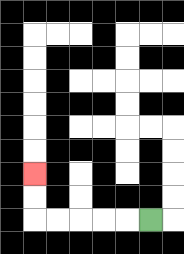{'start': '[6, 9]', 'end': '[1, 7]', 'path_directions': 'L,L,L,L,L,U,U', 'path_coordinates': '[[6, 9], [5, 9], [4, 9], [3, 9], [2, 9], [1, 9], [1, 8], [1, 7]]'}